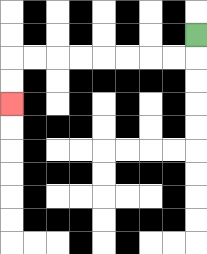{'start': '[8, 1]', 'end': '[0, 4]', 'path_directions': 'D,L,L,L,L,L,L,L,L,D,D', 'path_coordinates': '[[8, 1], [8, 2], [7, 2], [6, 2], [5, 2], [4, 2], [3, 2], [2, 2], [1, 2], [0, 2], [0, 3], [0, 4]]'}